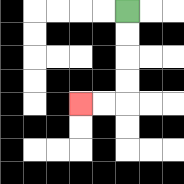{'start': '[5, 0]', 'end': '[3, 4]', 'path_directions': 'D,D,D,D,L,L', 'path_coordinates': '[[5, 0], [5, 1], [5, 2], [5, 3], [5, 4], [4, 4], [3, 4]]'}